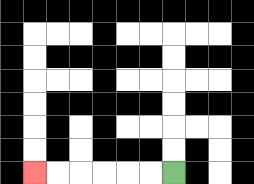{'start': '[7, 7]', 'end': '[1, 7]', 'path_directions': 'L,L,L,L,L,L', 'path_coordinates': '[[7, 7], [6, 7], [5, 7], [4, 7], [3, 7], [2, 7], [1, 7]]'}